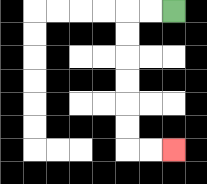{'start': '[7, 0]', 'end': '[7, 6]', 'path_directions': 'L,L,D,D,D,D,D,D,R,R', 'path_coordinates': '[[7, 0], [6, 0], [5, 0], [5, 1], [5, 2], [5, 3], [5, 4], [5, 5], [5, 6], [6, 6], [7, 6]]'}